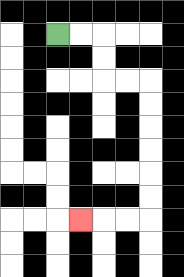{'start': '[2, 1]', 'end': '[3, 9]', 'path_directions': 'R,R,D,D,R,R,D,D,D,D,D,D,L,L,L', 'path_coordinates': '[[2, 1], [3, 1], [4, 1], [4, 2], [4, 3], [5, 3], [6, 3], [6, 4], [6, 5], [6, 6], [6, 7], [6, 8], [6, 9], [5, 9], [4, 9], [3, 9]]'}